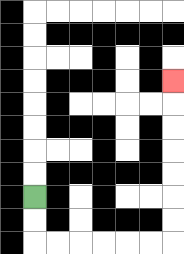{'start': '[1, 8]', 'end': '[7, 3]', 'path_directions': 'D,D,R,R,R,R,R,R,U,U,U,U,U,U,U', 'path_coordinates': '[[1, 8], [1, 9], [1, 10], [2, 10], [3, 10], [4, 10], [5, 10], [6, 10], [7, 10], [7, 9], [7, 8], [7, 7], [7, 6], [7, 5], [7, 4], [7, 3]]'}